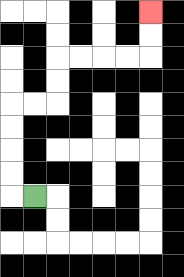{'start': '[1, 8]', 'end': '[6, 0]', 'path_directions': 'L,U,U,U,U,R,R,U,U,R,R,R,R,U,U', 'path_coordinates': '[[1, 8], [0, 8], [0, 7], [0, 6], [0, 5], [0, 4], [1, 4], [2, 4], [2, 3], [2, 2], [3, 2], [4, 2], [5, 2], [6, 2], [6, 1], [6, 0]]'}